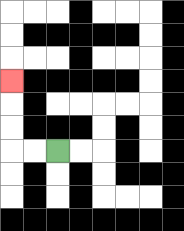{'start': '[2, 6]', 'end': '[0, 3]', 'path_directions': 'L,L,U,U,U', 'path_coordinates': '[[2, 6], [1, 6], [0, 6], [0, 5], [0, 4], [0, 3]]'}